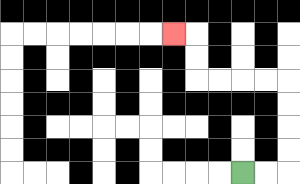{'start': '[10, 7]', 'end': '[7, 1]', 'path_directions': 'R,R,U,U,U,U,L,L,L,L,U,U,L', 'path_coordinates': '[[10, 7], [11, 7], [12, 7], [12, 6], [12, 5], [12, 4], [12, 3], [11, 3], [10, 3], [9, 3], [8, 3], [8, 2], [8, 1], [7, 1]]'}